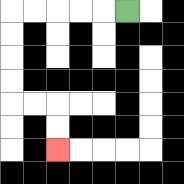{'start': '[5, 0]', 'end': '[2, 6]', 'path_directions': 'L,L,L,L,L,D,D,D,D,R,R,D,D', 'path_coordinates': '[[5, 0], [4, 0], [3, 0], [2, 0], [1, 0], [0, 0], [0, 1], [0, 2], [0, 3], [0, 4], [1, 4], [2, 4], [2, 5], [2, 6]]'}